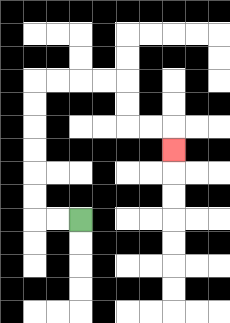{'start': '[3, 9]', 'end': '[7, 6]', 'path_directions': 'L,L,U,U,U,U,U,U,R,R,R,R,D,D,R,R,D', 'path_coordinates': '[[3, 9], [2, 9], [1, 9], [1, 8], [1, 7], [1, 6], [1, 5], [1, 4], [1, 3], [2, 3], [3, 3], [4, 3], [5, 3], [5, 4], [5, 5], [6, 5], [7, 5], [7, 6]]'}